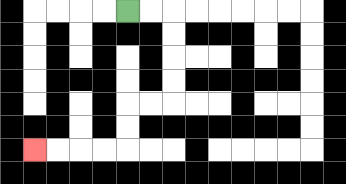{'start': '[5, 0]', 'end': '[1, 6]', 'path_directions': 'R,R,D,D,D,D,L,L,D,D,L,L,L,L', 'path_coordinates': '[[5, 0], [6, 0], [7, 0], [7, 1], [7, 2], [7, 3], [7, 4], [6, 4], [5, 4], [5, 5], [5, 6], [4, 6], [3, 6], [2, 6], [1, 6]]'}